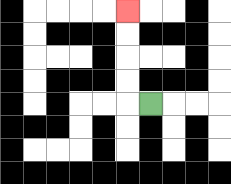{'start': '[6, 4]', 'end': '[5, 0]', 'path_directions': 'L,U,U,U,U', 'path_coordinates': '[[6, 4], [5, 4], [5, 3], [5, 2], [5, 1], [5, 0]]'}